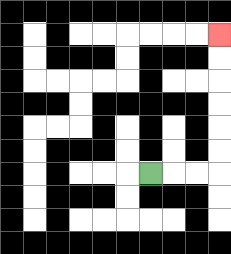{'start': '[6, 7]', 'end': '[9, 1]', 'path_directions': 'R,R,R,U,U,U,U,U,U', 'path_coordinates': '[[6, 7], [7, 7], [8, 7], [9, 7], [9, 6], [9, 5], [9, 4], [9, 3], [9, 2], [9, 1]]'}